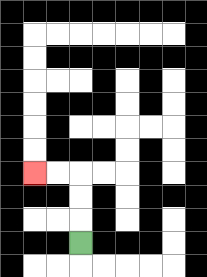{'start': '[3, 10]', 'end': '[1, 7]', 'path_directions': 'U,U,U,L,L', 'path_coordinates': '[[3, 10], [3, 9], [3, 8], [3, 7], [2, 7], [1, 7]]'}